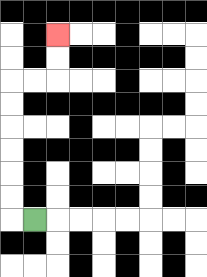{'start': '[1, 9]', 'end': '[2, 1]', 'path_directions': 'L,U,U,U,U,U,U,R,R,U,U', 'path_coordinates': '[[1, 9], [0, 9], [0, 8], [0, 7], [0, 6], [0, 5], [0, 4], [0, 3], [1, 3], [2, 3], [2, 2], [2, 1]]'}